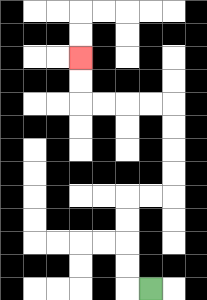{'start': '[6, 12]', 'end': '[3, 2]', 'path_directions': 'L,U,U,U,U,R,R,U,U,U,U,L,L,L,L,U,U', 'path_coordinates': '[[6, 12], [5, 12], [5, 11], [5, 10], [5, 9], [5, 8], [6, 8], [7, 8], [7, 7], [7, 6], [7, 5], [7, 4], [6, 4], [5, 4], [4, 4], [3, 4], [3, 3], [3, 2]]'}